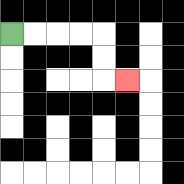{'start': '[0, 1]', 'end': '[5, 3]', 'path_directions': 'R,R,R,R,D,D,R', 'path_coordinates': '[[0, 1], [1, 1], [2, 1], [3, 1], [4, 1], [4, 2], [4, 3], [5, 3]]'}